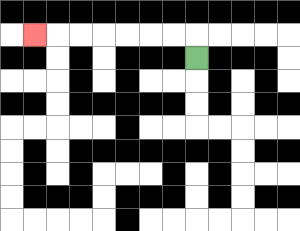{'start': '[8, 2]', 'end': '[1, 1]', 'path_directions': 'U,L,L,L,L,L,L,L', 'path_coordinates': '[[8, 2], [8, 1], [7, 1], [6, 1], [5, 1], [4, 1], [3, 1], [2, 1], [1, 1]]'}